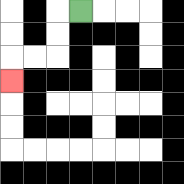{'start': '[3, 0]', 'end': '[0, 3]', 'path_directions': 'L,D,D,L,L,D', 'path_coordinates': '[[3, 0], [2, 0], [2, 1], [2, 2], [1, 2], [0, 2], [0, 3]]'}